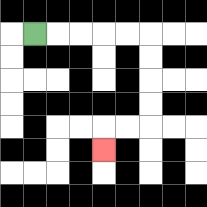{'start': '[1, 1]', 'end': '[4, 6]', 'path_directions': 'R,R,R,R,R,D,D,D,D,L,L,D', 'path_coordinates': '[[1, 1], [2, 1], [3, 1], [4, 1], [5, 1], [6, 1], [6, 2], [6, 3], [6, 4], [6, 5], [5, 5], [4, 5], [4, 6]]'}